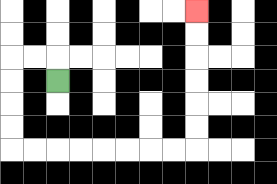{'start': '[2, 3]', 'end': '[8, 0]', 'path_directions': 'U,L,L,D,D,D,D,R,R,R,R,R,R,R,R,U,U,U,U,U,U', 'path_coordinates': '[[2, 3], [2, 2], [1, 2], [0, 2], [0, 3], [0, 4], [0, 5], [0, 6], [1, 6], [2, 6], [3, 6], [4, 6], [5, 6], [6, 6], [7, 6], [8, 6], [8, 5], [8, 4], [8, 3], [8, 2], [8, 1], [8, 0]]'}